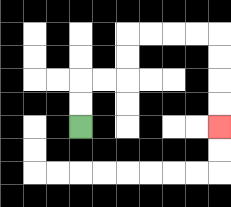{'start': '[3, 5]', 'end': '[9, 5]', 'path_directions': 'U,U,R,R,U,U,R,R,R,R,D,D,D,D', 'path_coordinates': '[[3, 5], [3, 4], [3, 3], [4, 3], [5, 3], [5, 2], [5, 1], [6, 1], [7, 1], [8, 1], [9, 1], [9, 2], [9, 3], [9, 4], [9, 5]]'}